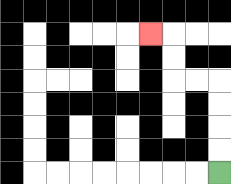{'start': '[9, 7]', 'end': '[6, 1]', 'path_directions': 'U,U,U,U,L,L,U,U,L', 'path_coordinates': '[[9, 7], [9, 6], [9, 5], [9, 4], [9, 3], [8, 3], [7, 3], [7, 2], [7, 1], [6, 1]]'}